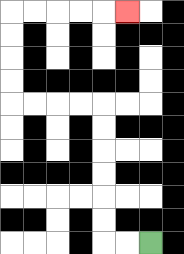{'start': '[6, 10]', 'end': '[5, 0]', 'path_directions': 'L,L,U,U,U,U,U,U,L,L,L,L,U,U,U,U,R,R,R,R,R', 'path_coordinates': '[[6, 10], [5, 10], [4, 10], [4, 9], [4, 8], [4, 7], [4, 6], [4, 5], [4, 4], [3, 4], [2, 4], [1, 4], [0, 4], [0, 3], [0, 2], [0, 1], [0, 0], [1, 0], [2, 0], [3, 0], [4, 0], [5, 0]]'}